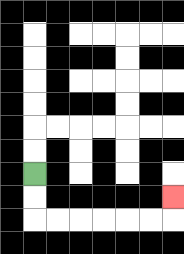{'start': '[1, 7]', 'end': '[7, 8]', 'path_directions': 'D,D,R,R,R,R,R,R,U', 'path_coordinates': '[[1, 7], [1, 8], [1, 9], [2, 9], [3, 9], [4, 9], [5, 9], [6, 9], [7, 9], [7, 8]]'}